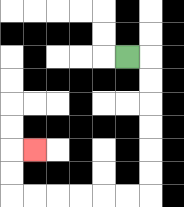{'start': '[5, 2]', 'end': '[1, 6]', 'path_directions': 'R,D,D,D,D,D,D,L,L,L,L,L,L,U,U,R', 'path_coordinates': '[[5, 2], [6, 2], [6, 3], [6, 4], [6, 5], [6, 6], [6, 7], [6, 8], [5, 8], [4, 8], [3, 8], [2, 8], [1, 8], [0, 8], [0, 7], [0, 6], [1, 6]]'}